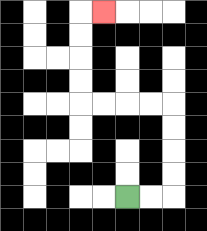{'start': '[5, 8]', 'end': '[4, 0]', 'path_directions': 'R,R,U,U,U,U,L,L,L,L,U,U,U,U,R', 'path_coordinates': '[[5, 8], [6, 8], [7, 8], [7, 7], [7, 6], [7, 5], [7, 4], [6, 4], [5, 4], [4, 4], [3, 4], [3, 3], [3, 2], [3, 1], [3, 0], [4, 0]]'}